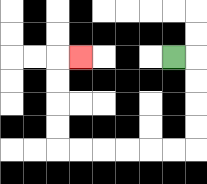{'start': '[7, 2]', 'end': '[3, 2]', 'path_directions': 'R,D,D,D,D,L,L,L,L,L,L,U,U,U,U,R', 'path_coordinates': '[[7, 2], [8, 2], [8, 3], [8, 4], [8, 5], [8, 6], [7, 6], [6, 6], [5, 6], [4, 6], [3, 6], [2, 6], [2, 5], [2, 4], [2, 3], [2, 2], [3, 2]]'}